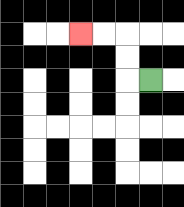{'start': '[6, 3]', 'end': '[3, 1]', 'path_directions': 'L,U,U,L,L', 'path_coordinates': '[[6, 3], [5, 3], [5, 2], [5, 1], [4, 1], [3, 1]]'}